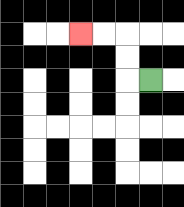{'start': '[6, 3]', 'end': '[3, 1]', 'path_directions': 'L,U,U,L,L', 'path_coordinates': '[[6, 3], [5, 3], [5, 2], [5, 1], [4, 1], [3, 1]]'}